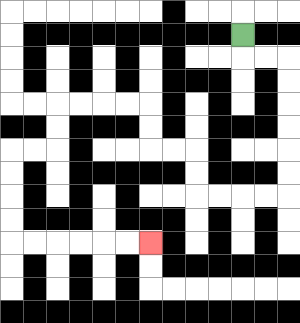{'start': '[10, 1]', 'end': '[6, 10]', 'path_directions': 'D,R,R,D,D,D,D,D,D,L,L,L,L,U,U,L,L,U,U,L,L,L,L,D,D,L,L,D,D,D,D,R,R,R,R,R,R', 'path_coordinates': '[[10, 1], [10, 2], [11, 2], [12, 2], [12, 3], [12, 4], [12, 5], [12, 6], [12, 7], [12, 8], [11, 8], [10, 8], [9, 8], [8, 8], [8, 7], [8, 6], [7, 6], [6, 6], [6, 5], [6, 4], [5, 4], [4, 4], [3, 4], [2, 4], [2, 5], [2, 6], [1, 6], [0, 6], [0, 7], [0, 8], [0, 9], [0, 10], [1, 10], [2, 10], [3, 10], [4, 10], [5, 10], [6, 10]]'}